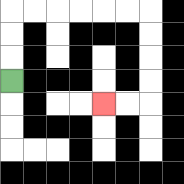{'start': '[0, 3]', 'end': '[4, 4]', 'path_directions': 'U,U,U,R,R,R,R,R,R,D,D,D,D,L,L', 'path_coordinates': '[[0, 3], [0, 2], [0, 1], [0, 0], [1, 0], [2, 0], [3, 0], [4, 0], [5, 0], [6, 0], [6, 1], [6, 2], [6, 3], [6, 4], [5, 4], [4, 4]]'}